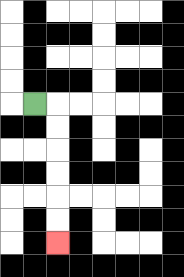{'start': '[1, 4]', 'end': '[2, 10]', 'path_directions': 'R,D,D,D,D,D,D', 'path_coordinates': '[[1, 4], [2, 4], [2, 5], [2, 6], [2, 7], [2, 8], [2, 9], [2, 10]]'}